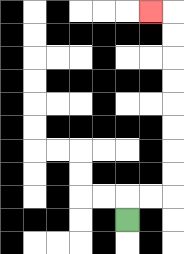{'start': '[5, 9]', 'end': '[6, 0]', 'path_directions': 'U,R,R,U,U,U,U,U,U,U,U,L', 'path_coordinates': '[[5, 9], [5, 8], [6, 8], [7, 8], [7, 7], [7, 6], [7, 5], [7, 4], [7, 3], [7, 2], [7, 1], [7, 0], [6, 0]]'}